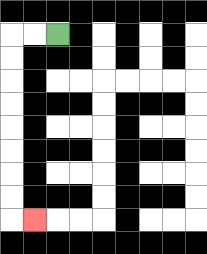{'start': '[2, 1]', 'end': '[1, 9]', 'path_directions': 'L,L,D,D,D,D,D,D,D,D,R', 'path_coordinates': '[[2, 1], [1, 1], [0, 1], [0, 2], [0, 3], [0, 4], [0, 5], [0, 6], [0, 7], [0, 8], [0, 9], [1, 9]]'}